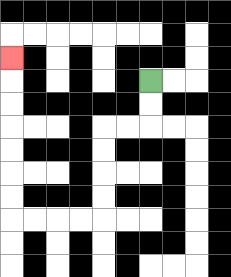{'start': '[6, 3]', 'end': '[0, 2]', 'path_directions': 'D,D,L,L,D,D,D,D,L,L,L,L,U,U,U,U,U,U,U', 'path_coordinates': '[[6, 3], [6, 4], [6, 5], [5, 5], [4, 5], [4, 6], [4, 7], [4, 8], [4, 9], [3, 9], [2, 9], [1, 9], [0, 9], [0, 8], [0, 7], [0, 6], [0, 5], [0, 4], [0, 3], [0, 2]]'}